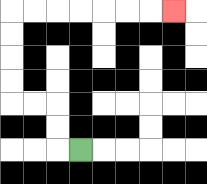{'start': '[3, 6]', 'end': '[7, 0]', 'path_directions': 'L,U,U,L,L,U,U,U,U,R,R,R,R,R,R,R', 'path_coordinates': '[[3, 6], [2, 6], [2, 5], [2, 4], [1, 4], [0, 4], [0, 3], [0, 2], [0, 1], [0, 0], [1, 0], [2, 0], [3, 0], [4, 0], [5, 0], [6, 0], [7, 0]]'}